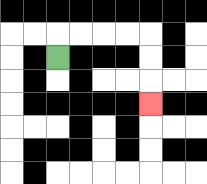{'start': '[2, 2]', 'end': '[6, 4]', 'path_directions': 'U,R,R,R,R,D,D,D', 'path_coordinates': '[[2, 2], [2, 1], [3, 1], [4, 1], [5, 1], [6, 1], [6, 2], [6, 3], [6, 4]]'}